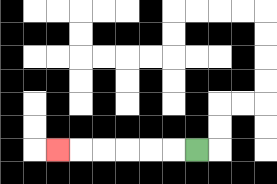{'start': '[8, 6]', 'end': '[2, 6]', 'path_directions': 'L,L,L,L,L,L', 'path_coordinates': '[[8, 6], [7, 6], [6, 6], [5, 6], [4, 6], [3, 6], [2, 6]]'}